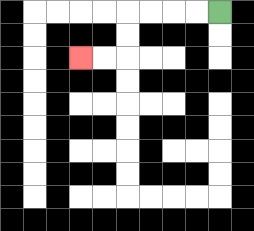{'start': '[9, 0]', 'end': '[3, 2]', 'path_directions': 'L,L,L,L,D,D,L,L', 'path_coordinates': '[[9, 0], [8, 0], [7, 0], [6, 0], [5, 0], [5, 1], [5, 2], [4, 2], [3, 2]]'}